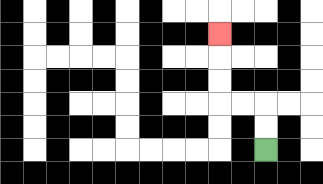{'start': '[11, 6]', 'end': '[9, 1]', 'path_directions': 'U,U,L,L,U,U,U', 'path_coordinates': '[[11, 6], [11, 5], [11, 4], [10, 4], [9, 4], [9, 3], [9, 2], [9, 1]]'}